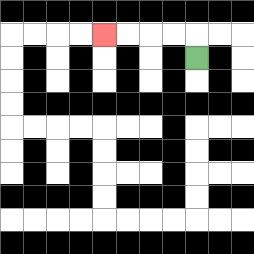{'start': '[8, 2]', 'end': '[4, 1]', 'path_directions': 'U,L,L,L,L', 'path_coordinates': '[[8, 2], [8, 1], [7, 1], [6, 1], [5, 1], [4, 1]]'}